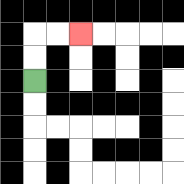{'start': '[1, 3]', 'end': '[3, 1]', 'path_directions': 'U,U,R,R', 'path_coordinates': '[[1, 3], [1, 2], [1, 1], [2, 1], [3, 1]]'}